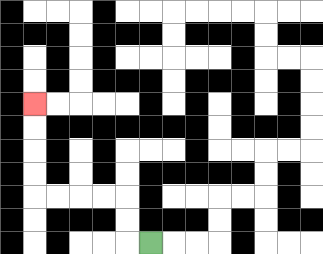{'start': '[6, 10]', 'end': '[1, 4]', 'path_directions': 'L,U,U,L,L,L,L,U,U,U,U', 'path_coordinates': '[[6, 10], [5, 10], [5, 9], [5, 8], [4, 8], [3, 8], [2, 8], [1, 8], [1, 7], [1, 6], [1, 5], [1, 4]]'}